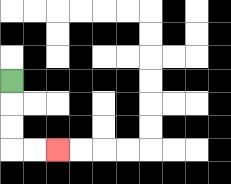{'start': '[0, 3]', 'end': '[2, 6]', 'path_directions': 'D,D,D,R,R', 'path_coordinates': '[[0, 3], [0, 4], [0, 5], [0, 6], [1, 6], [2, 6]]'}